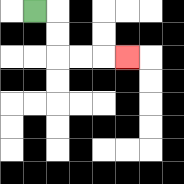{'start': '[1, 0]', 'end': '[5, 2]', 'path_directions': 'R,D,D,R,R,R', 'path_coordinates': '[[1, 0], [2, 0], [2, 1], [2, 2], [3, 2], [4, 2], [5, 2]]'}